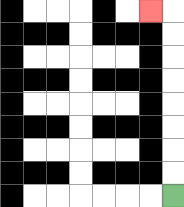{'start': '[7, 8]', 'end': '[6, 0]', 'path_directions': 'U,U,U,U,U,U,U,U,L', 'path_coordinates': '[[7, 8], [7, 7], [7, 6], [7, 5], [7, 4], [7, 3], [7, 2], [7, 1], [7, 0], [6, 0]]'}